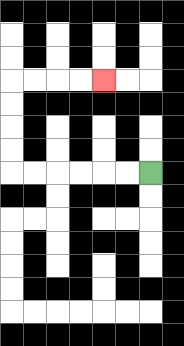{'start': '[6, 7]', 'end': '[4, 3]', 'path_directions': 'L,L,L,L,L,L,U,U,U,U,R,R,R,R', 'path_coordinates': '[[6, 7], [5, 7], [4, 7], [3, 7], [2, 7], [1, 7], [0, 7], [0, 6], [0, 5], [0, 4], [0, 3], [1, 3], [2, 3], [3, 3], [4, 3]]'}